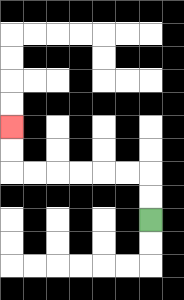{'start': '[6, 9]', 'end': '[0, 5]', 'path_directions': 'U,U,L,L,L,L,L,L,U,U', 'path_coordinates': '[[6, 9], [6, 8], [6, 7], [5, 7], [4, 7], [3, 7], [2, 7], [1, 7], [0, 7], [0, 6], [0, 5]]'}